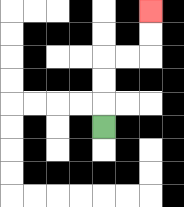{'start': '[4, 5]', 'end': '[6, 0]', 'path_directions': 'U,U,U,R,R,U,U', 'path_coordinates': '[[4, 5], [4, 4], [4, 3], [4, 2], [5, 2], [6, 2], [6, 1], [6, 0]]'}